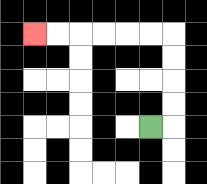{'start': '[6, 5]', 'end': '[1, 1]', 'path_directions': 'R,U,U,U,U,L,L,L,L,L,L', 'path_coordinates': '[[6, 5], [7, 5], [7, 4], [7, 3], [7, 2], [7, 1], [6, 1], [5, 1], [4, 1], [3, 1], [2, 1], [1, 1]]'}